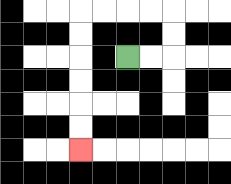{'start': '[5, 2]', 'end': '[3, 6]', 'path_directions': 'R,R,U,U,L,L,L,L,D,D,D,D,D,D', 'path_coordinates': '[[5, 2], [6, 2], [7, 2], [7, 1], [7, 0], [6, 0], [5, 0], [4, 0], [3, 0], [3, 1], [3, 2], [3, 3], [3, 4], [3, 5], [3, 6]]'}